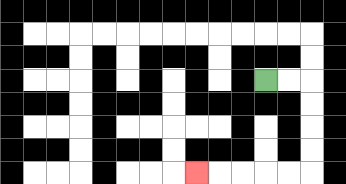{'start': '[11, 3]', 'end': '[8, 7]', 'path_directions': 'R,R,D,D,D,D,L,L,L,L,L', 'path_coordinates': '[[11, 3], [12, 3], [13, 3], [13, 4], [13, 5], [13, 6], [13, 7], [12, 7], [11, 7], [10, 7], [9, 7], [8, 7]]'}